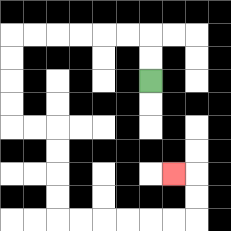{'start': '[6, 3]', 'end': '[7, 7]', 'path_directions': 'U,U,L,L,L,L,L,L,D,D,D,D,R,R,D,D,D,D,R,R,R,R,R,R,U,U,L', 'path_coordinates': '[[6, 3], [6, 2], [6, 1], [5, 1], [4, 1], [3, 1], [2, 1], [1, 1], [0, 1], [0, 2], [0, 3], [0, 4], [0, 5], [1, 5], [2, 5], [2, 6], [2, 7], [2, 8], [2, 9], [3, 9], [4, 9], [5, 9], [6, 9], [7, 9], [8, 9], [8, 8], [8, 7], [7, 7]]'}